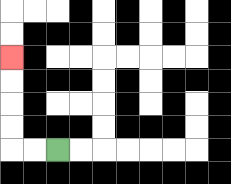{'start': '[2, 6]', 'end': '[0, 2]', 'path_directions': 'L,L,U,U,U,U', 'path_coordinates': '[[2, 6], [1, 6], [0, 6], [0, 5], [0, 4], [0, 3], [0, 2]]'}